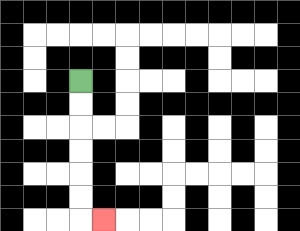{'start': '[3, 3]', 'end': '[4, 9]', 'path_directions': 'D,D,D,D,D,D,R', 'path_coordinates': '[[3, 3], [3, 4], [3, 5], [3, 6], [3, 7], [3, 8], [3, 9], [4, 9]]'}